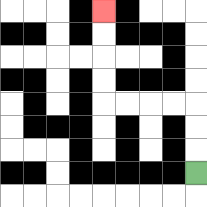{'start': '[8, 7]', 'end': '[4, 0]', 'path_directions': 'U,U,U,L,L,L,L,U,U,U,U', 'path_coordinates': '[[8, 7], [8, 6], [8, 5], [8, 4], [7, 4], [6, 4], [5, 4], [4, 4], [4, 3], [4, 2], [4, 1], [4, 0]]'}